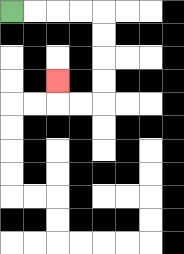{'start': '[0, 0]', 'end': '[2, 3]', 'path_directions': 'R,R,R,R,D,D,D,D,L,L,U', 'path_coordinates': '[[0, 0], [1, 0], [2, 0], [3, 0], [4, 0], [4, 1], [4, 2], [4, 3], [4, 4], [3, 4], [2, 4], [2, 3]]'}